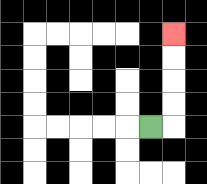{'start': '[6, 5]', 'end': '[7, 1]', 'path_directions': 'R,U,U,U,U', 'path_coordinates': '[[6, 5], [7, 5], [7, 4], [7, 3], [7, 2], [7, 1]]'}